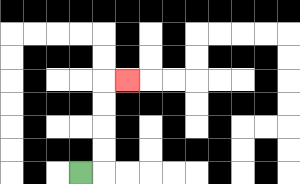{'start': '[3, 7]', 'end': '[5, 3]', 'path_directions': 'R,U,U,U,U,R', 'path_coordinates': '[[3, 7], [4, 7], [4, 6], [4, 5], [4, 4], [4, 3], [5, 3]]'}